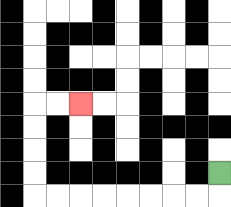{'start': '[9, 7]', 'end': '[3, 4]', 'path_directions': 'D,L,L,L,L,L,L,L,L,U,U,U,U,R,R', 'path_coordinates': '[[9, 7], [9, 8], [8, 8], [7, 8], [6, 8], [5, 8], [4, 8], [3, 8], [2, 8], [1, 8], [1, 7], [1, 6], [1, 5], [1, 4], [2, 4], [3, 4]]'}